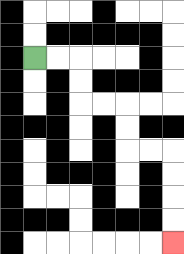{'start': '[1, 2]', 'end': '[7, 10]', 'path_directions': 'R,R,D,D,R,R,D,D,R,R,D,D,D,D', 'path_coordinates': '[[1, 2], [2, 2], [3, 2], [3, 3], [3, 4], [4, 4], [5, 4], [5, 5], [5, 6], [6, 6], [7, 6], [7, 7], [7, 8], [7, 9], [7, 10]]'}